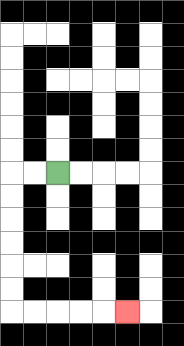{'start': '[2, 7]', 'end': '[5, 13]', 'path_directions': 'L,L,D,D,D,D,D,D,R,R,R,R,R', 'path_coordinates': '[[2, 7], [1, 7], [0, 7], [0, 8], [0, 9], [0, 10], [0, 11], [0, 12], [0, 13], [1, 13], [2, 13], [3, 13], [4, 13], [5, 13]]'}